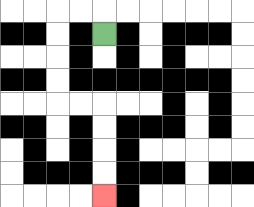{'start': '[4, 1]', 'end': '[4, 8]', 'path_directions': 'U,L,L,D,D,D,D,R,R,D,D,D,D', 'path_coordinates': '[[4, 1], [4, 0], [3, 0], [2, 0], [2, 1], [2, 2], [2, 3], [2, 4], [3, 4], [4, 4], [4, 5], [4, 6], [4, 7], [4, 8]]'}